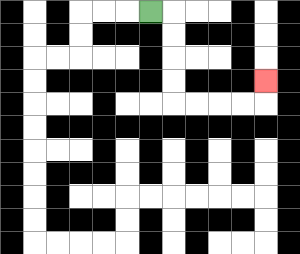{'start': '[6, 0]', 'end': '[11, 3]', 'path_directions': 'R,D,D,D,D,R,R,R,R,U', 'path_coordinates': '[[6, 0], [7, 0], [7, 1], [7, 2], [7, 3], [7, 4], [8, 4], [9, 4], [10, 4], [11, 4], [11, 3]]'}